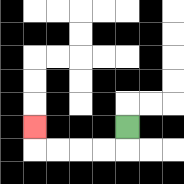{'start': '[5, 5]', 'end': '[1, 5]', 'path_directions': 'D,L,L,L,L,U', 'path_coordinates': '[[5, 5], [5, 6], [4, 6], [3, 6], [2, 6], [1, 6], [1, 5]]'}